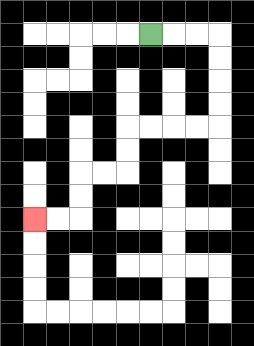{'start': '[6, 1]', 'end': '[1, 9]', 'path_directions': 'R,R,R,D,D,D,D,L,L,L,L,D,D,L,L,D,D,L,L', 'path_coordinates': '[[6, 1], [7, 1], [8, 1], [9, 1], [9, 2], [9, 3], [9, 4], [9, 5], [8, 5], [7, 5], [6, 5], [5, 5], [5, 6], [5, 7], [4, 7], [3, 7], [3, 8], [3, 9], [2, 9], [1, 9]]'}